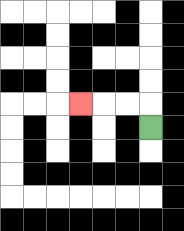{'start': '[6, 5]', 'end': '[3, 4]', 'path_directions': 'U,L,L,L', 'path_coordinates': '[[6, 5], [6, 4], [5, 4], [4, 4], [3, 4]]'}